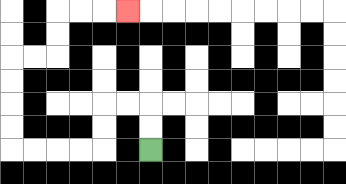{'start': '[6, 6]', 'end': '[5, 0]', 'path_directions': 'U,U,L,L,D,D,L,L,L,L,U,U,U,U,R,R,U,U,R,R,R', 'path_coordinates': '[[6, 6], [6, 5], [6, 4], [5, 4], [4, 4], [4, 5], [4, 6], [3, 6], [2, 6], [1, 6], [0, 6], [0, 5], [0, 4], [0, 3], [0, 2], [1, 2], [2, 2], [2, 1], [2, 0], [3, 0], [4, 0], [5, 0]]'}